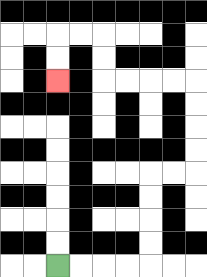{'start': '[2, 11]', 'end': '[2, 3]', 'path_directions': 'R,R,R,R,U,U,U,U,R,R,U,U,U,U,L,L,L,L,U,U,L,L,D,D', 'path_coordinates': '[[2, 11], [3, 11], [4, 11], [5, 11], [6, 11], [6, 10], [6, 9], [6, 8], [6, 7], [7, 7], [8, 7], [8, 6], [8, 5], [8, 4], [8, 3], [7, 3], [6, 3], [5, 3], [4, 3], [4, 2], [4, 1], [3, 1], [2, 1], [2, 2], [2, 3]]'}